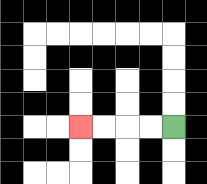{'start': '[7, 5]', 'end': '[3, 5]', 'path_directions': 'L,L,L,L', 'path_coordinates': '[[7, 5], [6, 5], [5, 5], [4, 5], [3, 5]]'}